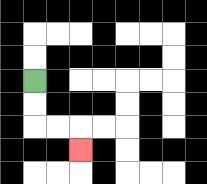{'start': '[1, 3]', 'end': '[3, 6]', 'path_directions': 'D,D,R,R,D', 'path_coordinates': '[[1, 3], [1, 4], [1, 5], [2, 5], [3, 5], [3, 6]]'}